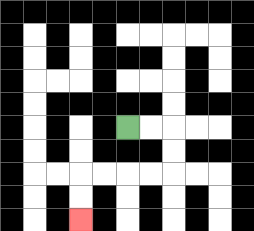{'start': '[5, 5]', 'end': '[3, 9]', 'path_directions': 'R,R,D,D,L,L,L,L,D,D', 'path_coordinates': '[[5, 5], [6, 5], [7, 5], [7, 6], [7, 7], [6, 7], [5, 7], [4, 7], [3, 7], [3, 8], [3, 9]]'}